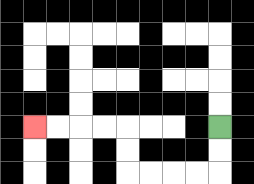{'start': '[9, 5]', 'end': '[1, 5]', 'path_directions': 'D,D,L,L,L,L,U,U,L,L,L,L', 'path_coordinates': '[[9, 5], [9, 6], [9, 7], [8, 7], [7, 7], [6, 7], [5, 7], [5, 6], [5, 5], [4, 5], [3, 5], [2, 5], [1, 5]]'}